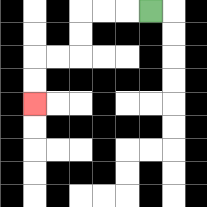{'start': '[6, 0]', 'end': '[1, 4]', 'path_directions': 'L,L,L,D,D,L,L,D,D', 'path_coordinates': '[[6, 0], [5, 0], [4, 0], [3, 0], [3, 1], [3, 2], [2, 2], [1, 2], [1, 3], [1, 4]]'}